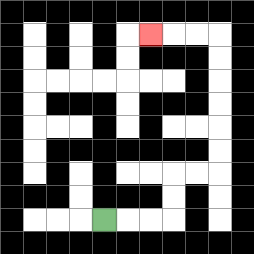{'start': '[4, 9]', 'end': '[6, 1]', 'path_directions': 'R,R,R,U,U,R,R,U,U,U,U,U,U,L,L,L', 'path_coordinates': '[[4, 9], [5, 9], [6, 9], [7, 9], [7, 8], [7, 7], [8, 7], [9, 7], [9, 6], [9, 5], [9, 4], [9, 3], [9, 2], [9, 1], [8, 1], [7, 1], [6, 1]]'}